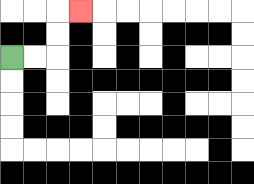{'start': '[0, 2]', 'end': '[3, 0]', 'path_directions': 'R,R,U,U,R', 'path_coordinates': '[[0, 2], [1, 2], [2, 2], [2, 1], [2, 0], [3, 0]]'}